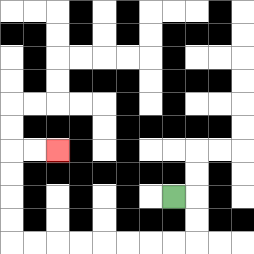{'start': '[7, 8]', 'end': '[2, 6]', 'path_directions': 'R,D,D,L,L,L,L,L,L,L,L,U,U,U,U,R,R', 'path_coordinates': '[[7, 8], [8, 8], [8, 9], [8, 10], [7, 10], [6, 10], [5, 10], [4, 10], [3, 10], [2, 10], [1, 10], [0, 10], [0, 9], [0, 8], [0, 7], [0, 6], [1, 6], [2, 6]]'}